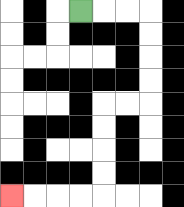{'start': '[3, 0]', 'end': '[0, 8]', 'path_directions': 'R,R,R,D,D,D,D,L,L,D,D,D,D,L,L,L,L', 'path_coordinates': '[[3, 0], [4, 0], [5, 0], [6, 0], [6, 1], [6, 2], [6, 3], [6, 4], [5, 4], [4, 4], [4, 5], [4, 6], [4, 7], [4, 8], [3, 8], [2, 8], [1, 8], [0, 8]]'}